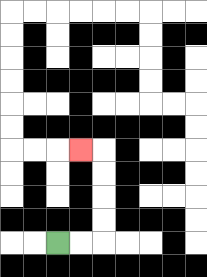{'start': '[2, 10]', 'end': '[3, 6]', 'path_directions': 'R,R,U,U,U,U,L', 'path_coordinates': '[[2, 10], [3, 10], [4, 10], [4, 9], [4, 8], [4, 7], [4, 6], [3, 6]]'}